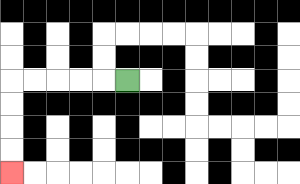{'start': '[5, 3]', 'end': '[0, 7]', 'path_directions': 'L,L,L,L,L,D,D,D,D', 'path_coordinates': '[[5, 3], [4, 3], [3, 3], [2, 3], [1, 3], [0, 3], [0, 4], [0, 5], [0, 6], [0, 7]]'}